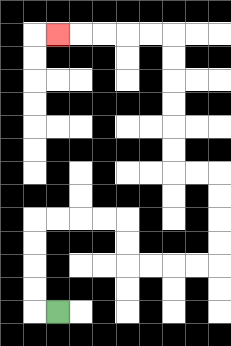{'start': '[2, 13]', 'end': '[2, 1]', 'path_directions': 'L,U,U,U,U,R,R,R,R,D,D,R,R,R,R,U,U,U,U,L,L,U,U,U,U,U,U,L,L,L,L,L', 'path_coordinates': '[[2, 13], [1, 13], [1, 12], [1, 11], [1, 10], [1, 9], [2, 9], [3, 9], [4, 9], [5, 9], [5, 10], [5, 11], [6, 11], [7, 11], [8, 11], [9, 11], [9, 10], [9, 9], [9, 8], [9, 7], [8, 7], [7, 7], [7, 6], [7, 5], [7, 4], [7, 3], [7, 2], [7, 1], [6, 1], [5, 1], [4, 1], [3, 1], [2, 1]]'}